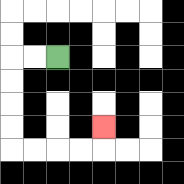{'start': '[2, 2]', 'end': '[4, 5]', 'path_directions': 'L,L,D,D,D,D,R,R,R,R,U', 'path_coordinates': '[[2, 2], [1, 2], [0, 2], [0, 3], [0, 4], [0, 5], [0, 6], [1, 6], [2, 6], [3, 6], [4, 6], [4, 5]]'}